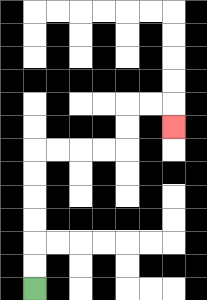{'start': '[1, 12]', 'end': '[7, 5]', 'path_directions': 'U,U,U,U,U,U,R,R,R,R,U,U,R,R,D', 'path_coordinates': '[[1, 12], [1, 11], [1, 10], [1, 9], [1, 8], [1, 7], [1, 6], [2, 6], [3, 6], [4, 6], [5, 6], [5, 5], [5, 4], [6, 4], [7, 4], [7, 5]]'}